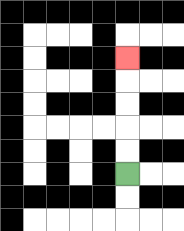{'start': '[5, 7]', 'end': '[5, 2]', 'path_directions': 'U,U,U,U,U', 'path_coordinates': '[[5, 7], [5, 6], [5, 5], [5, 4], [5, 3], [5, 2]]'}